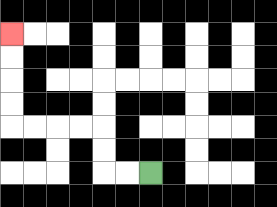{'start': '[6, 7]', 'end': '[0, 1]', 'path_directions': 'L,L,U,U,L,L,L,L,U,U,U,U', 'path_coordinates': '[[6, 7], [5, 7], [4, 7], [4, 6], [4, 5], [3, 5], [2, 5], [1, 5], [0, 5], [0, 4], [0, 3], [0, 2], [0, 1]]'}